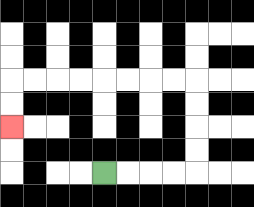{'start': '[4, 7]', 'end': '[0, 5]', 'path_directions': 'R,R,R,R,U,U,U,U,L,L,L,L,L,L,L,L,D,D', 'path_coordinates': '[[4, 7], [5, 7], [6, 7], [7, 7], [8, 7], [8, 6], [8, 5], [8, 4], [8, 3], [7, 3], [6, 3], [5, 3], [4, 3], [3, 3], [2, 3], [1, 3], [0, 3], [0, 4], [0, 5]]'}